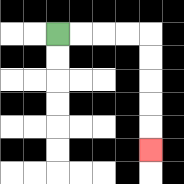{'start': '[2, 1]', 'end': '[6, 6]', 'path_directions': 'R,R,R,R,D,D,D,D,D', 'path_coordinates': '[[2, 1], [3, 1], [4, 1], [5, 1], [6, 1], [6, 2], [6, 3], [6, 4], [6, 5], [6, 6]]'}